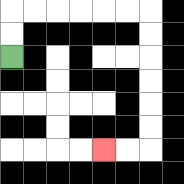{'start': '[0, 2]', 'end': '[4, 6]', 'path_directions': 'U,U,R,R,R,R,R,R,D,D,D,D,D,D,L,L', 'path_coordinates': '[[0, 2], [0, 1], [0, 0], [1, 0], [2, 0], [3, 0], [4, 0], [5, 0], [6, 0], [6, 1], [6, 2], [6, 3], [6, 4], [6, 5], [6, 6], [5, 6], [4, 6]]'}